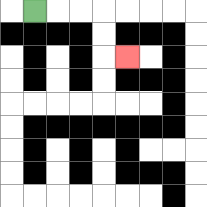{'start': '[1, 0]', 'end': '[5, 2]', 'path_directions': 'R,R,R,D,D,R', 'path_coordinates': '[[1, 0], [2, 0], [3, 0], [4, 0], [4, 1], [4, 2], [5, 2]]'}